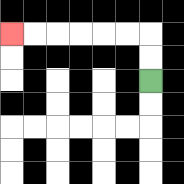{'start': '[6, 3]', 'end': '[0, 1]', 'path_directions': 'U,U,L,L,L,L,L,L', 'path_coordinates': '[[6, 3], [6, 2], [6, 1], [5, 1], [4, 1], [3, 1], [2, 1], [1, 1], [0, 1]]'}